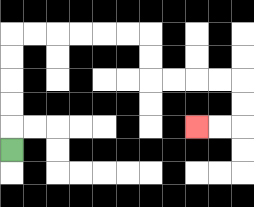{'start': '[0, 6]', 'end': '[8, 5]', 'path_directions': 'U,U,U,U,U,R,R,R,R,R,R,D,D,R,R,R,R,D,D,L,L', 'path_coordinates': '[[0, 6], [0, 5], [0, 4], [0, 3], [0, 2], [0, 1], [1, 1], [2, 1], [3, 1], [4, 1], [5, 1], [6, 1], [6, 2], [6, 3], [7, 3], [8, 3], [9, 3], [10, 3], [10, 4], [10, 5], [9, 5], [8, 5]]'}